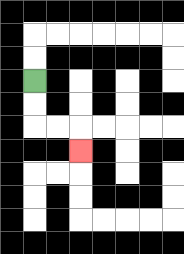{'start': '[1, 3]', 'end': '[3, 6]', 'path_directions': 'D,D,R,R,D', 'path_coordinates': '[[1, 3], [1, 4], [1, 5], [2, 5], [3, 5], [3, 6]]'}